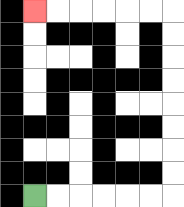{'start': '[1, 8]', 'end': '[1, 0]', 'path_directions': 'R,R,R,R,R,R,U,U,U,U,U,U,U,U,L,L,L,L,L,L', 'path_coordinates': '[[1, 8], [2, 8], [3, 8], [4, 8], [5, 8], [6, 8], [7, 8], [7, 7], [7, 6], [7, 5], [7, 4], [7, 3], [7, 2], [7, 1], [7, 0], [6, 0], [5, 0], [4, 0], [3, 0], [2, 0], [1, 0]]'}